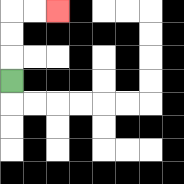{'start': '[0, 3]', 'end': '[2, 0]', 'path_directions': 'U,U,U,R,R', 'path_coordinates': '[[0, 3], [0, 2], [0, 1], [0, 0], [1, 0], [2, 0]]'}